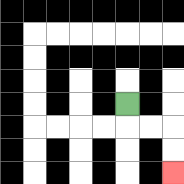{'start': '[5, 4]', 'end': '[7, 7]', 'path_directions': 'D,R,R,D,D', 'path_coordinates': '[[5, 4], [5, 5], [6, 5], [7, 5], [7, 6], [7, 7]]'}